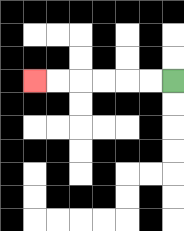{'start': '[7, 3]', 'end': '[1, 3]', 'path_directions': 'L,L,L,L,L,L', 'path_coordinates': '[[7, 3], [6, 3], [5, 3], [4, 3], [3, 3], [2, 3], [1, 3]]'}